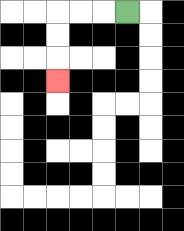{'start': '[5, 0]', 'end': '[2, 3]', 'path_directions': 'L,L,L,D,D,D', 'path_coordinates': '[[5, 0], [4, 0], [3, 0], [2, 0], [2, 1], [2, 2], [2, 3]]'}